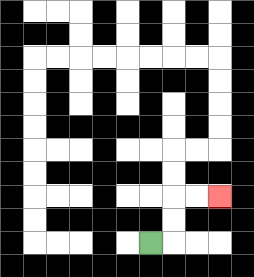{'start': '[6, 10]', 'end': '[9, 8]', 'path_directions': 'R,U,U,R,R', 'path_coordinates': '[[6, 10], [7, 10], [7, 9], [7, 8], [8, 8], [9, 8]]'}